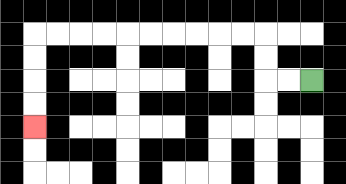{'start': '[13, 3]', 'end': '[1, 5]', 'path_directions': 'L,L,U,U,L,L,L,L,L,L,L,L,L,L,D,D,D,D', 'path_coordinates': '[[13, 3], [12, 3], [11, 3], [11, 2], [11, 1], [10, 1], [9, 1], [8, 1], [7, 1], [6, 1], [5, 1], [4, 1], [3, 1], [2, 1], [1, 1], [1, 2], [1, 3], [1, 4], [1, 5]]'}